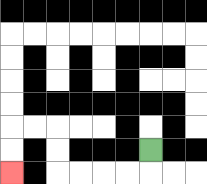{'start': '[6, 6]', 'end': '[0, 7]', 'path_directions': 'D,L,L,L,L,U,U,L,L,D,D', 'path_coordinates': '[[6, 6], [6, 7], [5, 7], [4, 7], [3, 7], [2, 7], [2, 6], [2, 5], [1, 5], [0, 5], [0, 6], [0, 7]]'}